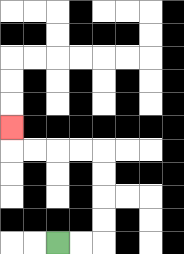{'start': '[2, 10]', 'end': '[0, 5]', 'path_directions': 'R,R,U,U,U,U,L,L,L,L,U', 'path_coordinates': '[[2, 10], [3, 10], [4, 10], [4, 9], [4, 8], [4, 7], [4, 6], [3, 6], [2, 6], [1, 6], [0, 6], [0, 5]]'}